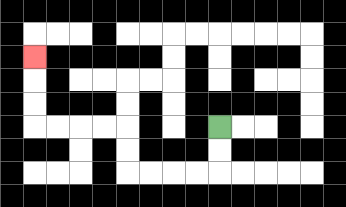{'start': '[9, 5]', 'end': '[1, 2]', 'path_directions': 'D,D,L,L,L,L,U,U,L,L,L,L,U,U,U', 'path_coordinates': '[[9, 5], [9, 6], [9, 7], [8, 7], [7, 7], [6, 7], [5, 7], [5, 6], [5, 5], [4, 5], [3, 5], [2, 5], [1, 5], [1, 4], [1, 3], [1, 2]]'}